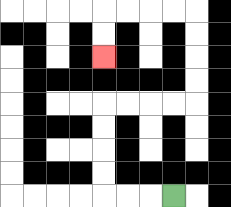{'start': '[7, 8]', 'end': '[4, 2]', 'path_directions': 'L,L,L,U,U,U,U,R,R,R,R,U,U,U,U,L,L,L,L,D,D', 'path_coordinates': '[[7, 8], [6, 8], [5, 8], [4, 8], [4, 7], [4, 6], [4, 5], [4, 4], [5, 4], [6, 4], [7, 4], [8, 4], [8, 3], [8, 2], [8, 1], [8, 0], [7, 0], [6, 0], [5, 0], [4, 0], [4, 1], [4, 2]]'}